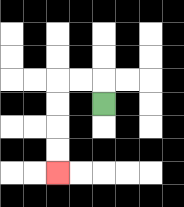{'start': '[4, 4]', 'end': '[2, 7]', 'path_directions': 'U,L,L,D,D,D,D', 'path_coordinates': '[[4, 4], [4, 3], [3, 3], [2, 3], [2, 4], [2, 5], [2, 6], [2, 7]]'}